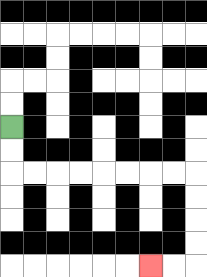{'start': '[0, 5]', 'end': '[6, 11]', 'path_directions': 'D,D,R,R,R,R,R,R,R,R,D,D,D,D,L,L', 'path_coordinates': '[[0, 5], [0, 6], [0, 7], [1, 7], [2, 7], [3, 7], [4, 7], [5, 7], [6, 7], [7, 7], [8, 7], [8, 8], [8, 9], [8, 10], [8, 11], [7, 11], [6, 11]]'}